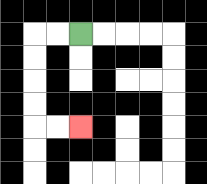{'start': '[3, 1]', 'end': '[3, 5]', 'path_directions': 'L,L,D,D,D,D,R,R', 'path_coordinates': '[[3, 1], [2, 1], [1, 1], [1, 2], [1, 3], [1, 4], [1, 5], [2, 5], [3, 5]]'}